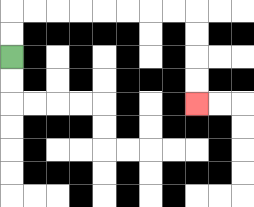{'start': '[0, 2]', 'end': '[8, 4]', 'path_directions': 'U,U,R,R,R,R,R,R,R,R,D,D,D,D', 'path_coordinates': '[[0, 2], [0, 1], [0, 0], [1, 0], [2, 0], [3, 0], [4, 0], [5, 0], [6, 0], [7, 0], [8, 0], [8, 1], [8, 2], [8, 3], [8, 4]]'}